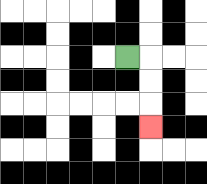{'start': '[5, 2]', 'end': '[6, 5]', 'path_directions': 'R,D,D,D', 'path_coordinates': '[[5, 2], [6, 2], [6, 3], [6, 4], [6, 5]]'}